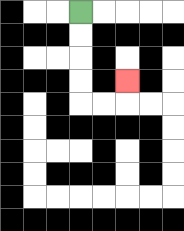{'start': '[3, 0]', 'end': '[5, 3]', 'path_directions': 'D,D,D,D,R,R,U', 'path_coordinates': '[[3, 0], [3, 1], [3, 2], [3, 3], [3, 4], [4, 4], [5, 4], [5, 3]]'}